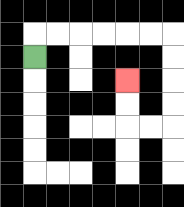{'start': '[1, 2]', 'end': '[5, 3]', 'path_directions': 'U,R,R,R,R,R,R,D,D,D,D,L,L,U,U', 'path_coordinates': '[[1, 2], [1, 1], [2, 1], [3, 1], [4, 1], [5, 1], [6, 1], [7, 1], [7, 2], [7, 3], [7, 4], [7, 5], [6, 5], [5, 5], [5, 4], [5, 3]]'}